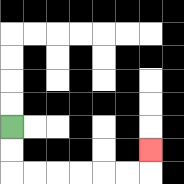{'start': '[0, 5]', 'end': '[6, 6]', 'path_directions': 'D,D,R,R,R,R,R,R,U', 'path_coordinates': '[[0, 5], [0, 6], [0, 7], [1, 7], [2, 7], [3, 7], [4, 7], [5, 7], [6, 7], [6, 6]]'}